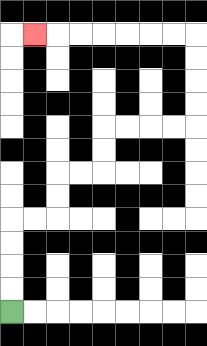{'start': '[0, 13]', 'end': '[1, 1]', 'path_directions': 'U,U,U,U,R,R,U,U,R,R,U,U,R,R,R,R,U,U,U,U,L,L,L,L,L,L,L', 'path_coordinates': '[[0, 13], [0, 12], [0, 11], [0, 10], [0, 9], [1, 9], [2, 9], [2, 8], [2, 7], [3, 7], [4, 7], [4, 6], [4, 5], [5, 5], [6, 5], [7, 5], [8, 5], [8, 4], [8, 3], [8, 2], [8, 1], [7, 1], [6, 1], [5, 1], [4, 1], [3, 1], [2, 1], [1, 1]]'}